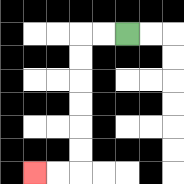{'start': '[5, 1]', 'end': '[1, 7]', 'path_directions': 'L,L,D,D,D,D,D,D,L,L', 'path_coordinates': '[[5, 1], [4, 1], [3, 1], [3, 2], [3, 3], [3, 4], [3, 5], [3, 6], [3, 7], [2, 7], [1, 7]]'}